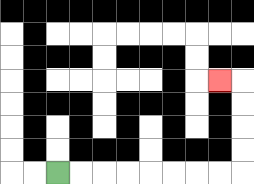{'start': '[2, 7]', 'end': '[9, 3]', 'path_directions': 'R,R,R,R,R,R,R,R,U,U,U,U,L', 'path_coordinates': '[[2, 7], [3, 7], [4, 7], [5, 7], [6, 7], [7, 7], [8, 7], [9, 7], [10, 7], [10, 6], [10, 5], [10, 4], [10, 3], [9, 3]]'}